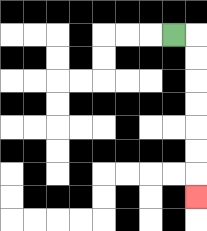{'start': '[7, 1]', 'end': '[8, 8]', 'path_directions': 'R,D,D,D,D,D,D,D', 'path_coordinates': '[[7, 1], [8, 1], [8, 2], [8, 3], [8, 4], [8, 5], [8, 6], [8, 7], [8, 8]]'}